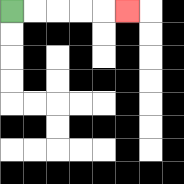{'start': '[0, 0]', 'end': '[5, 0]', 'path_directions': 'R,R,R,R,R', 'path_coordinates': '[[0, 0], [1, 0], [2, 0], [3, 0], [4, 0], [5, 0]]'}